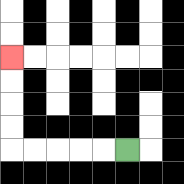{'start': '[5, 6]', 'end': '[0, 2]', 'path_directions': 'L,L,L,L,L,U,U,U,U', 'path_coordinates': '[[5, 6], [4, 6], [3, 6], [2, 6], [1, 6], [0, 6], [0, 5], [0, 4], [0, 3], [0, 2]]'}